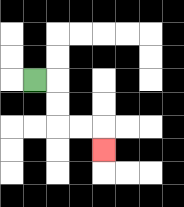{'start': '[1, 3]', 'end': '[4, 6]', 'path_directions': 'R,D,D,R,R,D', 'path_coordinates': '[[1, 3], [2, 3], [2, 4], [2, 5], [3, 5], [4, 5], [4, 6]]'}